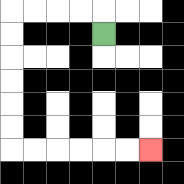{'start': '[4, 1]', 'end': '[6, 6]', 'path_directions': 'U,L,L,L,L,D,D,D,D,D,D,R,R,R,R,R,R', 'path_coordinates': '[[4, 1], [4, 0], [3, 0], [2, 0], [1, 0], [0, 0], [0, 1], [0, 2], [0, 3], [0, 4], [0, 5], [0, 6], [1, 6], [2, 6], [3, 6], [4, 6], [5, 6], [6, 6]]'}